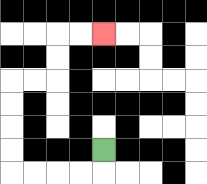{'start': '[4, 6]', 'end': '[4, 1]', 'path_directions': 'D,L,L,L,L,U,U,U,U,R,R,U,U,R,R', 'path_coordinates': '[[4, 6], [4, 7], [3, 7], [2, 7], [1, 7], [0, 7], [0, 6], [0, 5], [0, 4], [0, 3], [1, 3], [2, 3], [2, 2], [2, 1], [3, 1], [4, 1]]'}